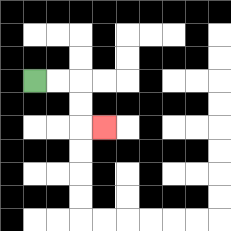{'start': '[1, 3]', 'end': '[4, 5]', 'path_directions': 'R,R,D,D,R', 'path_coordinates': '[[1, 3], [2, 3], [3, 3], [3, 4], [3, 5], [4, 5]]'}